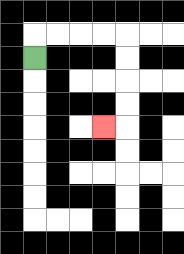{'start': '[1, 2]', 'end': '[4, 5]', 'path_directions': 'U,R,R,R,R,D,D,D,D,L', 'path_coordinates': '[[1, 2], [1, 1], [2, 1], [3, 1], [4, 1], [5, 1], [5, 2], [5, 3], [5, 4], [5, 5], [4, 5]]'}